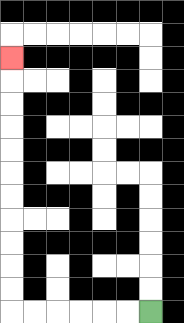{'start': '[6, 13]', 'end': '[0, 2]', 'path_directions': 'L,L,L,L,L,L,U,U,U,U,U,U,U,U,U,U,U', 'path_coordinates': '[[6, 13], [5, 13], [4, 13], [3, 13], [2, 13], [1, 13], [0, 13], [0, 12], [0, 11], [0, 10], [0, 9], [0, 8], [0, 7], [0, 6], [0, 5], [0, 4], [0, 3], [0, 2]]'}